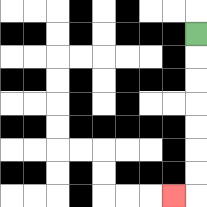{'start': '[8, 1]', 'end': '[7, 8]', 'path_directions': 'D,D,D,D,D,D,D,L', 'path_coordinates': '[[8, 1], [8, 2], [8, 3], [8, 4], [8, 5], [8, 6], [8, 7], [8, 8], [7, 8]]'}